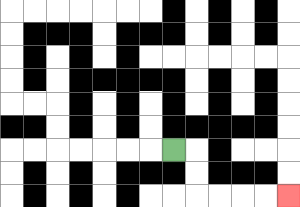{'start': '[7, 6]', 'end': '[12, 8]', 'path_directions': 'R,D,D,R,R,R,R', 'path_coordinates': '[[7, 6], [8, 6], [8, 7], [8, 8], [9, 8], [10, 8], [11, 8], [12, 8]]'}